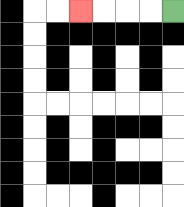{'start': '[7, 0]', 'end': '[3, 0]', 'path_directions': 'L,L,L,L', 'path_coordinates': '[[7, 0], [6, 0], [5, 0], [4, 0], [3, 0]]'}